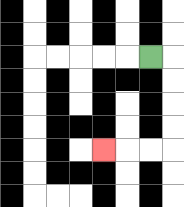{'start': '[6, 2]', 'end': '[4, 6]', 'path_directions': 'R,D,D,D,D,L,L,L', 'path_coordinates': '[[6, 2], [7, 2], [7, 3], [7, 4], [7, 5], [7, 6], [6, 6], [5, 6], [4, 6]]'}